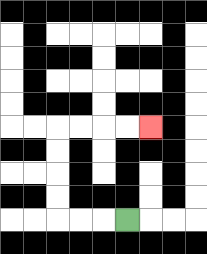{'start': '[5, 9]', 'end': '[6, 5]', 'path_directions': 'L,L,L,U,U,U,U,R,R,R,R', 'path_coordinates': '[[5, 9], [4, 9], [3, 9], [2, 9], [2, 8], [2, 7], [2, 6], [2, 5], [3, 5], [4, 5], [5, 5], [6, 5]]'}